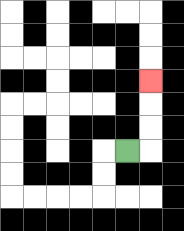{'start': '[5, 6]', 'end': '[6, 3]', 'path_directions': 'R,U,U,U', 'path_coordinates': '[[5, 6], [6, 6], [6, 5], [6, 4], [6, 3]]'}